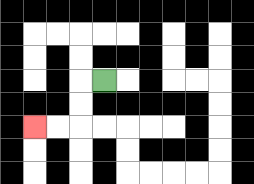{'start': '[4, 3]', 'end': '[1, 5]', 'path_directions': 'L,D,D,L,L', 'path_coordinates': '[[4, 3], [3, 3], [3, 4], [3, 5], [2, 5], [1, 5]]'}